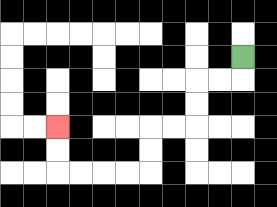{'start': '[10, 2]', 'end': '[2, 5]', 'path_directions': 'D,L,L,D,D,L,L,D,D,L,L,L,L,U,U', 'path_coordinates': '[[10, 2], [10, 3], [9, 3], [8, 3], [8, 4], [8, 5], [7, 5], [6, 5], [6, 6], [6, 7], [5, 7], [4, 7], [3, 7], [2, 7], [2, 6], [2, 5]]'}